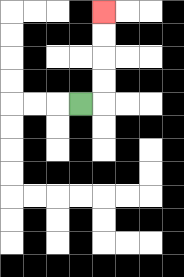{'start': '[3, 4]', 'end': '[4, 0]', 'path_directions': 'R,U,U,U,U', 'path_coordinates': '[[3, 4], [4, 4], [4, 3], [4, 2], [4, 1], [4, 0]]'}